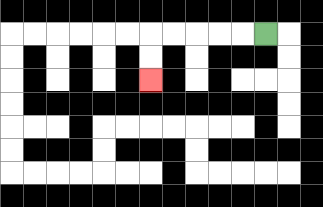{'start': '[11, 1]', 'end': '[6, 3]', 'path_directions': 'L,L,L,L,L,D,D', 'path_coordinates': '[[11, 1], [10, 1], [9, 1], [8, 1], [7, 1], [6, 1], [6, 2], [6, 3]]'}